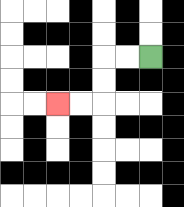{'start': '[6, 2]', 'end': '[2, 4]', 'path_directions': 'L,L,D,D,L,L', 'path_coordinates': '[[6, 2], [5, 2], [4, 2], [4, 3], [4, 4], [3, 4], [2, 4]]'}